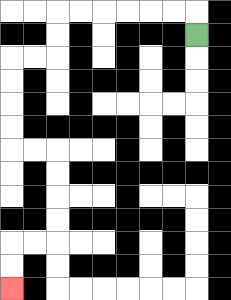{'start': '[8, 1]', 'end': '[0, 12]', 'path_directions': 'U,L,L,L,L,L,L,D,D,L,L,D,D,D,D,R,R,D,D,D,D,L,L,D,D', 'path_coordinates': '[[8, 1], [8, 0], [7, 0], [6, 0], [5, 0], [4, 0], [3, 0], [2, 0], [2, 1], [2, 2], [1, 2], [0, 2], [0, 3], [0, 4], [0, 5], [0, 6], [1, 6], [2, 6], [2, 7], [2, 8], [2, 9], [2, 10], [1, 10], [0, 10], [0, 11], [0, 12]]'}